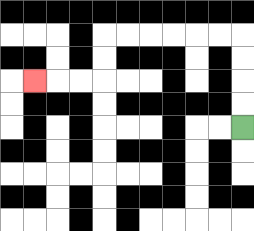{'start': '[10, 5]', 'end': '[1, 3]', 'path_directions': 'U,U,U,U,L,L,L,L,L,L,D,D,L,L,L', 'path_coordinates': '[[10, 5], [10, 4], [10, 3], [10, 2], [10, 1], [9, 1], [8, 1], [7, 1], [6, 1], [5, 1], [4, 1], [4, 2], [4, 3], [3, 3], [2, 3], [1, 3]]'}